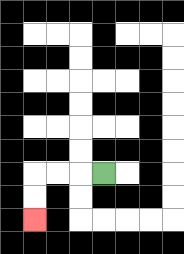{'start': '[4, 7]', 'end': '[1, 9]', 'path_directions': 'L,L,L,D,D', 'path_coordinates': '[[4, 7], [3, 7], [2, 7], [1, 7], [1, 8], [1, 9]]'}